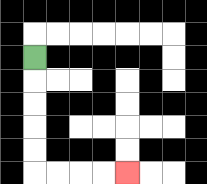{'start': '[1, 2]', 'end': '[5, 7]', 'path_directions': 'D,D,D,D,D,R,R,R,R', 'path_coordinates': '[[1, 2], [1, 3], [1, 4], [1, 5], [1, 6], [1, 7], [2, 7], [3, 7], [4, 7], [5, 7]]'}